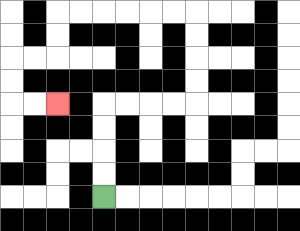{'start': '[4, 8]', 'end': '[2, 4]', 'path_directions': 'U,U,U,U,R,R,R,R,U,U,U,U,L,L,L,L,L,L,D,D,L,L,D,D,R,R', 'path_coordinates': '[[4, 8], [4, 7], [4, 6], [4, 5], [4, 4], [5, 4], [6, 4], [7, 4], [8, 4], [8, 3], [8, 2], [8, 1], [8, 0], [7, 0], [6, 0], [5, 0], [4, 0], [3, 0], [2, 0], [2, 1], [2, 2], [1, 2], [0, 2], [0, 3], [0, 4], [1, 4], [2, 4]]'}